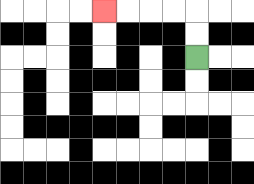{'start': '[8, 2]', 'end': '[4, 0]', 'path_directions': 'U,U,L,L,L,L', 'path_coordinates': '[[8, 2], [8, 1], [8, 0], [7, 0], [6, 0], [5, 0], [4, 0]]'}